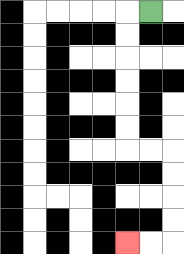{'start': '[6, 0]', 'end': '[5, 10]', 'path_directions': 'L,D,D,D,D,D,D,R,R,D,D,D,D,L,L', 'path_coordinates': '[[6, 0], [5, 0], [5, 1], [5, 2], [5, 3], [5, 4], [5, 5], [5, 6], [6, 6], [7, 6], [7, 7], [7, 8], [7, 9], [7, 10], [6, 10], [5, 10]]'}